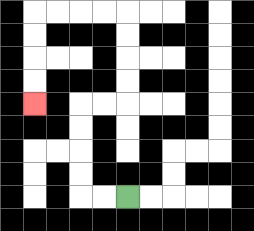{'start': '[5, 8]', 'end': '[1, 4]', 'path_directions': 'L,L,U,U,U,U,R,R,U,U,U,U,L,L,L,L,D,D,D,D', 'path_coordinates': '[[5, 8], [4, 8], [3, 8], [3, 7], [3, 6], [3, 5], [3, 4], [4, 4], [5, 4], [5, 3], [5, 2], [5, 1], [5, 0], [4, 0], [3, 0], [2, 0], [1, 0], [1, 1], [1, 2], [1, 3], [1, 4]]'}